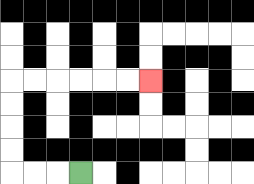{'start': '[3, 7]', 'end': '[6, 3]', 'path_directions': 'L,L,L,U,U,U,U,R,R,R,R,R,R', 'path_coordinates': '[[3, 7], [2, 7], [1, 7], [0, 7], [0, 6], [0, 5], [0, 4], [0, 3], [1, 3], [2, 3], [3, 3], [4, 3], [5, 3], [6, 3]]'}